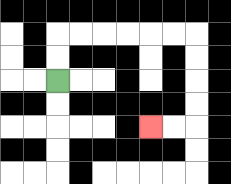{'start': '[2, 3]', 'end': '[6, 5]', 'path_directions': 'U,U,R,R,R,R,R,R,D,D,D,D,L,L', 'path_coordinates': '[[2, 3], [2, 2], [2, 1], [3, 1], [4, 1], [5, 1], [6, 1], [7, 1], [8, 1], [8, 2], [8, 3], [8, 4], [8, 5], [7, 5], [6, 5]]'}